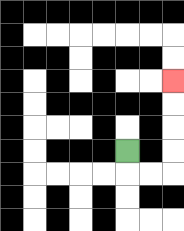{'start': '[5, 6]', 'end': '[7, 3]', 'path_directions': 'D,R,R,U,U,U,U', 'path_coordinates': '[[5, 6], [5, 7], [6, 7], [7, 7], [7, 6], [7, 5], [7, 4], [7, 3]]'}